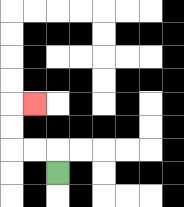{'start': '[2, 7]', 'end': '[1, 4]', 'path_directions': 'U,L,L,U,U,R', 'path_coordinates': '[[2, 7], [2, 6], [1, 6], [0, 6], [0, 5], [0, 4], [1, 4]]'}